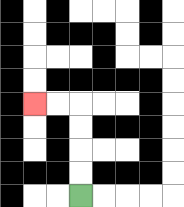{'start': '[3, 8]', 'end': '[1, 4]', 'path_directions': 'U,U,U,U,L,L', 'path_coordinates': '[[3, 8], [3, 7], [3, 6], [3, 5], [3, 4], [2, 4], [1, 4]]'}